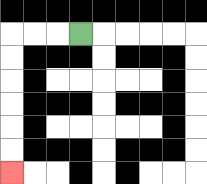{'start': '[3, 1]', 'end': '[0, 7]', 'path_directions': 'L,L,L,D,D,D,D,D,D', 'path_coordinates': '[[3, 1], [2, 1], [1, 1], [0, 1], [0, 2], [0, 3], [0, 4], [0, 5], [0, 6], [0, 7]]'}